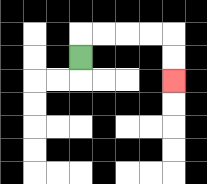{'start': '[3, 2]', 'end': '[7, 3]', 'path_directions': 'U,R,R,R,R,D,D', 'path_coordinates': '[[3, 2], [3, 1], [4, 1], [5, 1], [6, 1], [7, 1], [7, 2], [7, 3]]'}